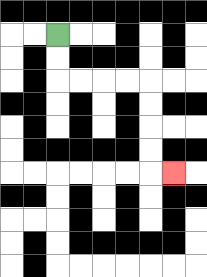{'start': '[2, 1]', 'end': '[7, 7]', 'path_directions': 'D,D,R,R,R,R,D,D,D,D,R', 'path_coordinates': '[[2, 1], [2, 2], [2, 3], [3, 3], [4, 3], [5, 3], [6, 3], [6, 4], [6, 5], [6, 6], [6, 7], [7, 7]]'}